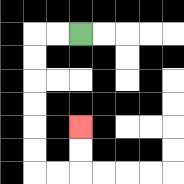{'start': '[3, 1]', 'end': '[3, 5]', 'path_directions': 'L,L,D,D,D,D,D,D,R,R,U,U', 'path_coordinates': '[[3, 1], [2, 1], [1, 1], [1, 2], [1, 3], [1, 4], [1, 5], [1, 6], [1, 7], [2, 7], [3, 7], [3, 6], [3, 5]]'}